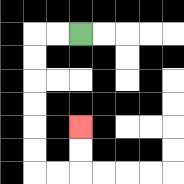{'start': '[3, 1]', 'end': '[3, 5]', 'path_directions': 'L,L,D,D,D,D,D,D,R,R,U,U', 'path_coordinates': '[[3, 1], [2, 1], [1, 1], [1, 2], [1, 3], [1, 4], [1, 5], [1, 6], [1, 7], [2, 7], [3, 7], [3, 6], [3, 5]]'}